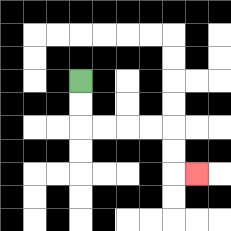{'start': '[3, 3]', 'end': '[8, 7]', 'path_directions': 'D,D,R,R,R,R,D,D,R', 'path_coordinates': '[[3, 3], [3, 4], [3, 5], [4, 5], [5, 5], [6, 5], [7, 5], [7, 6], [7, 7], [8, 7]]'}